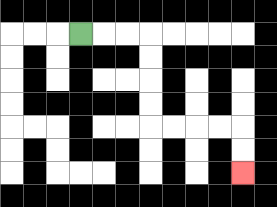{'start': '[3, 1]', 'end': '[10, 7]', 'path_directions': 'R,R,R,D,D,D,D,R,R,R,R,D,D', 'path_coordinates': '[[3, 1], [4, 1], [5, 1], [6, 1], [6, 2], [6, 3], [6, 4], [6, 5], [7, 5], [8, 5], [9, 5], [10, 5], [10, 6], [10, 7]]'}